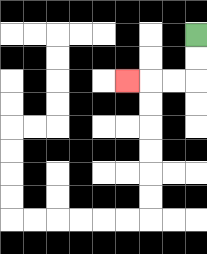{'start': '[8, 1]', 'end': '[5, 3]', 'path_directions': 'D,D,L,L,L', 'path_coordinates': '[[8, 1], [8, 2], [8, 3], [7, 3], [6, 3], [5, 3]]'}